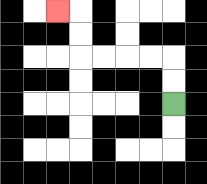{'start': '[7, 4]', 'end': '[2, 0]', 'path_directions': 'U,U,L,L,L,L,U,U,L', 'path_coordinates': '[[7, 4], [7, 3], [7, 2], [6, 2], [5, 2], [4, 2], [3, 2], [3, 1], [3, 0], [2, 0]]'}